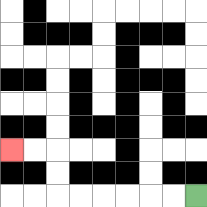{'start': '[8, 8]', 'end': '[0, 6]', 'path_directions': 'L,L,L,L,L,L,U,U,L,L', 'path_coordinates': '[[8, 8], [7, 8], [6, 8], [5, 8], [4, 8], [3, 8], [2, 8], [2, 7], [2, 6], [1, 6], [0, 6]]'}